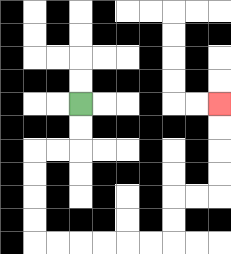{'start': '[3, 4]', 'end': '[9, 4]', 'path_directions': 'D,D,L,L,D,D,D,D,R,R,R,R,R,R,U,U,R,R,U,U,U,U', 'path_coordinates': '[[3, 4], [3, 5], [3, 6], [2, 6], [1, 6], [1, 7], [1, 8], [1, 9], [1, 10], [2, 10], [3, 10], [4, 10], [5, 10], [6, 10], [7, 10], [7, 9], [7, 8], [8, 8], [9, 8], [9, 7], [9, 6], [9, 5], [9, 4]]'}